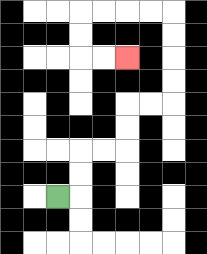{'start': '[2, 8]', 'end': '[5, 2]', 'path_directions': 'R,U,U,R,R,U,U,R,R,U,U,U,U,L,L,L,L,D,D,R,R', 'path_coordinates': '[[2, 8], [3, 8], [3, 7], [3, 6], [4, 6], [5, 6], [5, 5], [5, 4], [6, 4], [7, 4], [7, 3], [7, 2], [7, 1], [7, 0], [6, 0], [5, 0], [4, 0], [3, 0], [3, 1], [3, 2], [4, 2], [5, 2]]'}